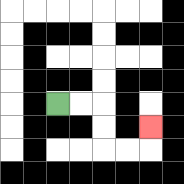{'start': '[2, 4]', 'end': '[6, 5]', 'path_directions': 'R,R,D,D,R,R,U', 'path_coordinates': '[[2, 4], [3, 4], [4, 4], [4, 5], [4, 6], [5, 6], [6, 6], [6, 5]]'}